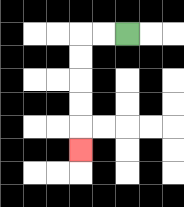{'start': '[5, 1]', 'end': '[3, 6]', 'path_directions': 'L,L,D,D,D,D,D', 'path_coordinates': '[[5, 1], [4, 1], [3, 1], [3, 2], [3, 3], [3, 4], [3, 5], [3, 6]]'}